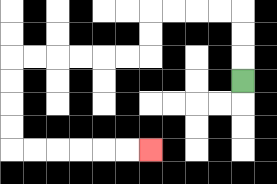{'start': '[10, 3]', 'end': '[6, 6]', 'path_directions': 'U,U,U,L,L,L,L,D,D,L,L,L,L,L,L,D,D,D,D,R,R,R,R,R,R', 'path_coordinates': '[[10, 3], [10, 2], [10, 1], [10, 0], [9, 0], [8, 0], [7, 0], [6, 0], [6, 1], [6, 2], [5, 2], [4, 2], [3, 2], [2, 2], [1, 2], [0, 2], [0, 3], [0, 4], [0, 5], [0, 6], [1, 6], [2, 6], [3, 6], [4, 6], [5, 6], [6, 6]]'}